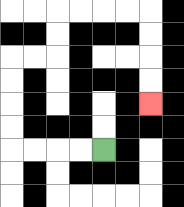{'start': '[4, 6]', 'end': '[6, 4]', 'path_directions': 'L,L,L,L,U,U,U,U,R,R,U,U,R,R,R,R,D,D,D,D', 'path_coordinates': '[[4, 6], [3, 6], [2, 6], [1, 6], [0, 6], [0, 5], [0, 4], [0, 3], [0, 2], [1, 2], [2, 2], [2, 1], [2, 0], [3, 0], [4, 0], [5, 0], [6, 0], [6, 1], [6, 2], [6, 3], [6, 4]]'}